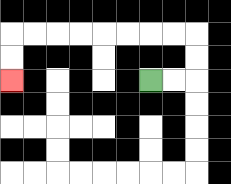{'start': '[6, 3]', 'end': '[0, 3]', 'path_directions': 'R,R,U,U,L,L,L,L,L,L,L,L,D,D', 'path_coordinates': '[[6, 3], [7, 3], [8, 3], [8, 2], [8, 1], [7, 1], [6, 1], [5, 1], [4, 1], [3, 1], [2, 1], [1, 1], [0, 1], [0, 2], [0, 3]]'}